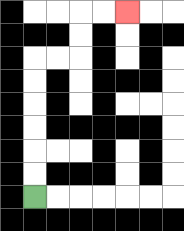{'start': '[1, 8]', 'end': '[5, 0]', 'path_directions': 'U,U,U,U,U,U,R,R,U,U,R,R', 'path_coordinates': '[[1, 8], [1, 7], [1, 6], [1, 5], [1, 4], [1, 3], [1, 2], [2, 2], [3, 2], [3, 1], [3, 0], [4, 0], [5, 0]]'}